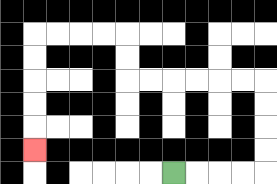{'start': '[7, 7]', 'end': '[1, 6]', 'path_directions': 'R,R,R,R,U,U,U,U,L,L,L,L,L,L,U,U,L,L,L,L,D,D,D,D,D', 'path_coordinates': '[[7, 7], [8, 7], [9, 7], [10, 7], [11, 7], [11, 6], [11, 5], [11, 4], [11, 3], [10, 3], [9, 3], [8, 3], [7, 3], [6, 3], [5, 3], [5, 2], [5, 1], [4, 1], [3, 1], [2, 1], [1, 1], [1, 2], [1, 3], [1, 4], [1, 5], [1, 6]]'}